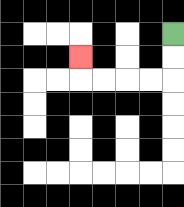{'start': '[7, 1]', 'end': '[3, 2]', 'path_directions': 'D,D,L,L,L,L,U', 'path_coordinates': '[[7, 1], [7, 2], [7, 3], [6, 3], [5, 3], [4, 3], [3, 3], [3, 2]]'}